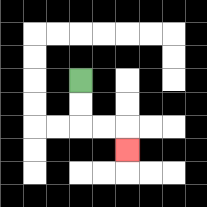{'start': '[3, 3]', 'end': '[5, 6]', 'path_directions': 'D,D,R,R,D', 'path_coordinates': '[[3, 3], [3, 4], [3, 5], [4, 5], [5, 5], [5, 6]]'}